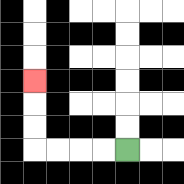{'start': '[5, 6]', 'end': '[1, 3]', 'path_directions': 'L,L,L,L,U,U,U', 'path_coordinates': '[[5, 6], [4, 6], [3, 6], [2, 6], [1, 6], [1, 5], [1, 4], [1, 3]]'}